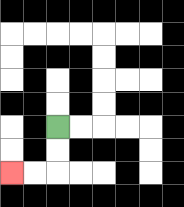{'start': '[2, 5]', 'end': '[0, 7]', 'path_directions': 'D,D,L,L', 'path_coordinates': '[[2, 5], [2, 6], [2, 7], [1, 7], [0, 7]]'}